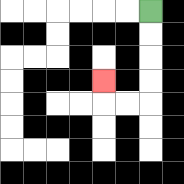{'start': '[6, 0]', 'end': '[4, 3]', 'path_directions': 'D,D,D,D,L,L,U', 'path_coordinates': '[[6, 0], [6, 1], [6, 2], [6, 3], [6, 4], [5, 4], [4, 4], [4, 3]]'}